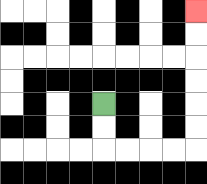{'start': '[4, 4]', 'end': '[8, 0]', 'path_directions': 'D,D,R,R,R,R,U,U,U,U,U,U', 'path_coordinates': '[[4, 4], [4, 5], [4, 6], [5, 6], [6, 6], [7, 6], [8, 6], [8, 5], [8, 4], [8, 3], [8, 2], [8, 1], [8, 0]]'}